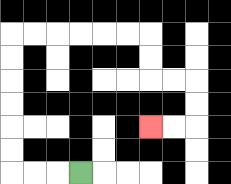{'start': '[3, 7]', 'end': '[6, 5]', 'path_directions': 'L,L,L,U,U,U,U,U,U,R,R,R,R,R,R,D,D,R,R,D,D,L,L', 'path_coordinates': '[[3, 7], [2, 7], [1, 7], [0, 7], [0, 6], [0, 5], [0, 4], [0, 3], [0, 2], [0, 1], [1, 1], [2, 1], [3, 1], [4, 1], [5, 1], [6, 1], [6, 2], [6, 3], [7, 3], [8, 3], [8, 4], [8, 5], [7, 5], [6, 5]]'}